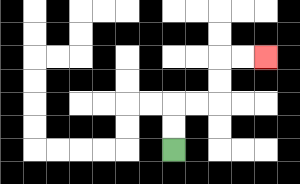{'start': '[7, 6]', 'end': '[11, 2]', 'path_directions': 'U,U,R,R,U,U,R,R', 'path_coordinates': '[[7, 6], [7, 5], [7, 4], [8, 4], [9, 4], [9, 3], [9, 2], [10, 2], [11, 2]]'}